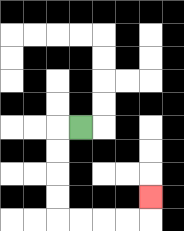{'start': '[3, 5]', 'end': '[6, 8]', 'path_directions': 'L,D,D,D,D,R,R,R,R,U', 'path_coordinates': '[[3, 5], [2, 5], [2, 6], [2, 7], [2, 8], [2, 9], [3, 9], [4, 9], [5, 9], [6, 9], [6, 8]]'}